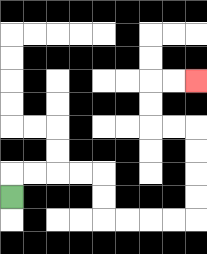{'start': '[0, 8]', 'end': '[8, 3]', 'path_directions': 'U,R,R,R,R,D,D,R,R,R,R,U,U,U,U,L,L,U,U,R,R', 'path_coordinates': '[[0, 8], [0, 7], [1, 7], [2, 7], [3, 7], [4, 7], [4, 8], [4, 9], [5, 9], [6, 9], [7, 9], [8, 9], [8, 8], [8, 7], [8, 6], [8, 5], [7, 5], [6, 5], [6, 4], [6, 3], [7, 3], [8, 3]]'}